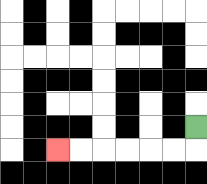{'start': '[8, 5]', 'end': '[2, 6]', 'path_directions': 'D,L,L,L,L,L,L', 'path_coordinates': '[[8, 5], [8, 6], [7, 6], [6, 6], [5, 6], [4, 6], [3, 6], [2, 6]]'}